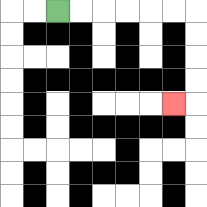{'start': '[2, 0]', 'end': '[7, 4]', 'path_directions': 'R,R,R,R,R,R,D,D,D,D,L', 'path_coordinates': '[[2, 0], [3, 0], [4, 0], [5, 0], [6, 0], [7, 0], [8, 0], [8, 1], [8, 2], [8, 3], [8, 4], [7, 4]]'}